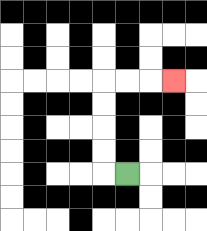{'start': '[5, 7]', 'end': '[7, 3]', 'path_directions': 'L,U,U,U,U,R,R,R', 'path_coordinates': '[[5, 7], [4, 7], [4, 6], [4, 5], [4, 4], [4, 3], [5, 3], [6, 3], [7, 3]]'}